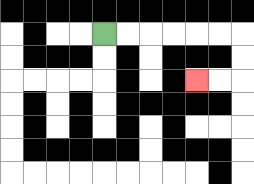{'start': '[4, 1]', 'end': '[8, 3]', 'path_directions': 'R,R,R,R,R,R,D,D,L,L', 'path_coordinates': '[[4, 1], [5, 1], [6, 1], [7, 1], [8, 1], [9, 1], [10, 1], [10, 2], [10, 3], [9, 3], [8, 3]]'}